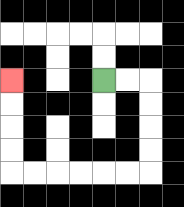{'start': '[4, 3]', 'end': '[0, 3]', 'path_directions': 'R,R,D,D,D,D,L,L,L,L,L,L,U,U,U,U', 'path_coordinates': '[[4, 3], [5, 3], [6, 3], [6, 4], [6, 5], [6, 6], [6, 7], [5, 7], [4, 7], [3, 7], [2, 7], [1, 7], [0, 7], [0, 6], [0, 5], [0, 4], [0, 3]]'}